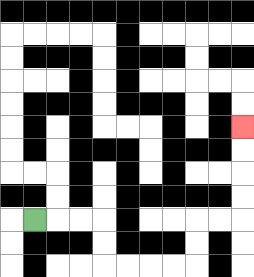{'start': '[1, 9]', 'end': '[10, 5]', 'path_directions': 'R,R,R,D,D,R,R,R,R,U,U,R,R,U,U,U,U', 'path_coordinates': '[[1, 9], [2, 9], [3, 9], [4, 9], [4, 10], [4, 11], [5, 11], [6, 11], [7, 11], [8, 11], [8, 10], [8, 9], [9, 9], [10, 9], [10, 8], [10, 7], [10, 6], [10, 5]]'}